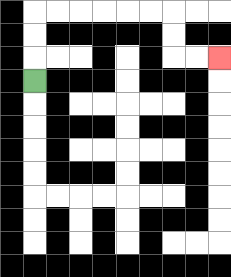{'start': '[1, 3]', 'end': '[9, 2]', 'path_directions': 'U,U,U,R,R,R,R,R,R,D,D,R,R', 'path_coordinates': '[[1, 3], [1, 2], [1, 1], [1, 0], [2, 0], [3, 0], [4, 0], [5, 0], [6, 0], [7, 0], [7, 1], [7, 2], [8, 2], [9, 2]]'}